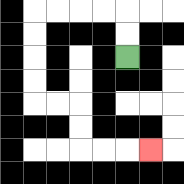{'start': '[5, 2]', 'end': '[6, 6]', 'path_directions': 'U,U,L,L,L,L,D,D,D,D,R,R,D,D,R,R,R', 'path_coordinates': '[[5, 2], [5, 1], [5, 0], [4, 0], [3, 0], [2, 0], [1, 0], [1, 1], [1, 2], [1, 3], [1, 4], [2, 4], [3, 4], [3, 5], [3, 6], [4, 6], [5, 6], [6, 6]]'}